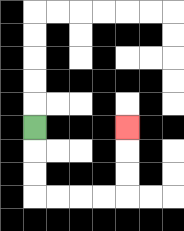{'start': '[1, 5]', 'end': '[5, 5]', 'path_directions': 'D,D,D,R,R,R,R,U,U,U', 'path_coordinates': '[[1, 5], [1, 6], [1, 7], [1, 8], [2, 8], [3, 8], [4, 8], [5, 8], [5, 7], [5, 6], [5, 5]]'}